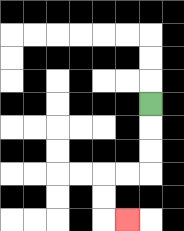{'start': '[6, 4]', 'end': '[5, 9]', 'path_directions': 'D,D,D,L,L,D,D,R', 'path_coordinates': '[[6, 4], [6, 5], [6, 6], [6, 7], [5, 7], [4, 7], [4, 8], [4, 9], [5, 9]]'}